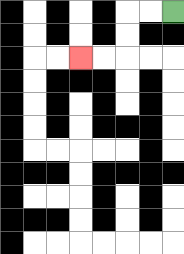{'start': '[7, 0]', 'end': '[3, 2]', 'path_directions': 'L,L,D,D,L,L', 'path_coordinates': '[[7, 0], [6, 0], [5, 0], [5, 1], [5, 2], [4, 2], [3, 2]]'}